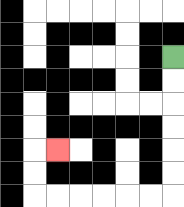{'start': '[7, 2]', 'end': '[2, 6]', 'path_directions': 'D,D,D,D,D,D,L,L,L,L,L,L,U,U,R', 'path_coordinates': '[[7, 2], [7, 3], [7, 4], [7, 5], [7, 6], [7, 7], [7, 8], [6, 8], [5, 8], [4, 8], [3, 8], [2, 8], [1, 8], [1, 7], [1, 6], [2, 6]]'}